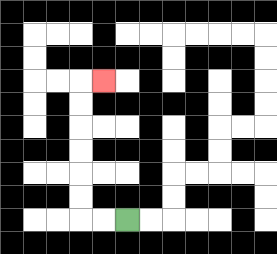{'start': '[5, 9]', 'end': '[4, 3]', 'path_directions': 'L,L,U,U,U,U,U,U,R', 'path_coordinates': '[[5, 9], [4, 9], [3, 9], [3, 8], [3, 7], [3, 6], [3, 5], [3, 4], [3, 3], [4, 3]]'}